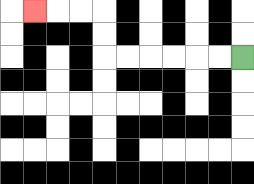{'start': '[10, 2]', 'end': '[1, 0]', 'path_directions': 'L,L,L,L,L,L,U,U,L,L,L', 'path_coordinates': '[[10, 2], [9, 2], [8, 2], [7, 2], [6, 2], [5, 2], [4, 2], [4, 1], [4, 0], [3, 0], [2, 0], [1, 0]]'}